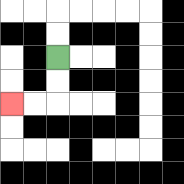{'start': '[2, 2]', 'end': '[0, 4]', 'path_directions': 'D,D,L,L', 'path_coordinates': '[[2, 2], [2, 3], [2, 4], [1, 4], [0, 4]]'}